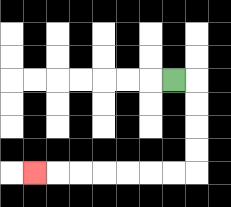{'start': '[7, 3]', 'end': '[1, 7]', 'path_directions': 'R,D,D,D,D,L,L,L,L,L,L,L', 'path_coordinates': '[[7, 3], [8, 3], [8, 4], [8, 5], [8, 6], [8, 7], [7, 7], [6, 7], [5, 7], [4, 7], [3, 7], [2, 7], [1, 7]]'}